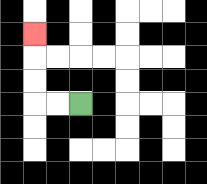{'start': '[3, 4]', 'end': '[1, 1]', 'path_directions': 'L,L,U,U,U', 'path_coordinates': '[[3, 4], [2, 4], [1, 4], [1, 3], [1, 2], [1, 1]]'}